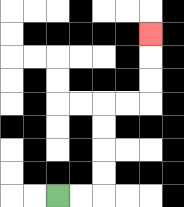{'start': '[2, 8]', 'end': '[6, 1]', 'path_directions': 'R,R,U,U,U,U,R,R,U,U,U', 'path_coordinates': '[[2, 8], [3, 8], [4, 8], [4, 7], [4, 6], [4, 5], [4, 4], [5, 4], [6, 4], [6, 3], [6, 2], [6, 1]]'}